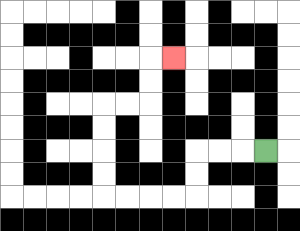{'start': '[11, 6]', 'end': '[7, 2]', 'path_directions': 'L,L,L,D,D,L,L,L,L,U,U,U,U,R,R,U,U,R', 'path_coordinates': '[[11, 6], [10, 6], [9, 6], [8, 6], [8, 7], [8, 8], [7, 8], [6, 8], [5, 8], [4, 8], [4, 7], [4, 6], [4, 5], [4, 4], [5, 4], [6, 4], [6, 3], [6, 2], [7, 2]]'}